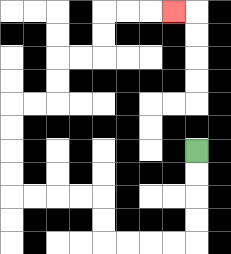{'start': '[8, 6]', 'end': '[7, 0]', 'path_directions': 'D,D,D,D,L,L,L,L,U,U,L,L,L,L,U,U,U,U,R,R,U,U,R,R,U,U,R,R,R', 'path_coordinates': '[[8, 6], [8, 7], [8, 8], [8, 9], [8, 10], [7, 10], [6, 10], [5, 10], [4, 10], [4, 9], [4, 8], [3, 8], [2, 8], [1, 8], [0, 8], [0, 7], [0, 6], [0, 5], [0, 4], [1, 4], [2, 4], [2, 3], [2, 2], [3, 2], [4, 2], [4, 1], [4, 0], [5, 0], [6, 0], [7, 0]]'}